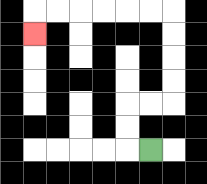{'start': '[6, 6]', 'end': '[1, 1]', 'path_directions': 'L,U,U,R,R,U,U,U,U,L,L,L,L,L,L,D', 'path_coordinates': '[[6, 6], [5, 6], [5, 5], [5, 4], [6, 4], [7, 4], [7, 3], [7, 2], [7, 1], [7, 0], [6, 0], [5, 0], [4, 0], [3, 0], [2, 0], [1, 0], [1, 1]]'}